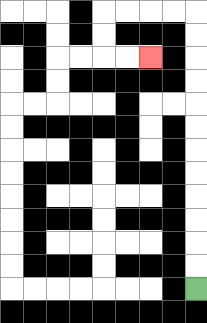{'start': '[8, 12]', 'end': '[6, 2]', 'path_directions': 'U,U,U,U,U,U,U,U,U,U,U,U,L,L,L,L,D,D,R,R', 'path_coordinates': '[[8, 12], [8, 11], [8, 10], [8, 9], [8, 8], [8, 7], [8, 6], [8, 5], [8, 4], [8, 3], [8, 2], [8, 1], [8, 0], [7, 0], [6, 0], [5, 0], [4, 0], [4, 1], [4, 2], [5, 2], [6, 2]]'}